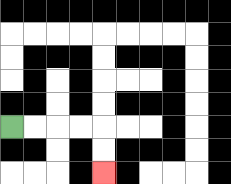{'start': '[0, 5]', 'end': '[4, 7]', 'path_directions': 'R,R,R,R,D,D', 'path_coordinates': '[[0, 5], [1, 5], [2, 5], [3, 5], [4, 5], [4, 6], [4, 7]]'}